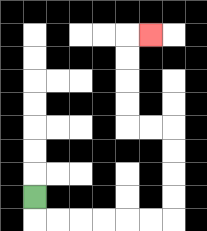{'start': '[1, 8]', 'end': '[6, 1]', 'path_directions': 'D,R,R,R,R,R,R,U,U,U,U,L,L,U,U,U,U,R', 'path_coordinates': '[[1, 8], [1, 9], [2, 9], [3, 9], [4, 9], [5, 9], [6, 9], [7, 9], [7, 8], [7, 7], [7, 6], [7, 5], [6, 5], [5, 5], [5, 4], [5, 3], [5, 2], [5, 1], [6, 1]]'}